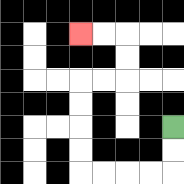{'start': '[7, 5]', 'end': '[3, 1]', 'path_directions': 'D,D,L,L,L,L,U,U,U,U,R,R,U,U,L,L', 'path_coordinates': '[[7, 5], [7, 6], [7, 7], [6, 7], [5, 7], [4, 7], [3, 7], [3, 6], [3, 5], [3, 4], [3, 3], [4, 3], [5, 3], [5, 2], [5, 1], [4, 1], [3, 1]]'}